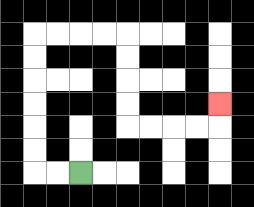{'start': '[3, 7]', 'end': '[9, 4]', 'path_directions': 'L,L,U,U,U,U,U,U,R,R,R,R,D,D,D,D,R,R,R,R,U', 'path_coordinates': '[[3, 7], [2, 7], [1, 7], [1, 6], [1, 5], [1, 4], [1, 3], [1, 2], [1, 1], [2, 1], [3, 1], [4, 1], [5, 1], [5, 2], [5, 3], [5, 4], [5, 5], [6, 5], [7, 5], [8, 5], [9, 5], [9, 4]]'}